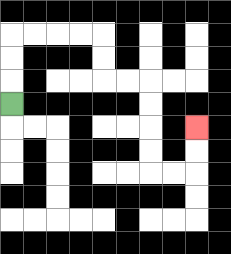{'start': '[0, 4]', 'end': '[8, 5]', 'path_directions': 'U,U,U,R,R,R,R,D,D,R,R,D,D,D,D,R,R,U,U', 'path_coordinates': '[[0, 4], [0, 3], [0, 2], [0, 1], [1, 1], [2, 1], [3, 1], [4, 1], [4, 2], [4, 3], [5, 3], [6, 3], [6, 4], [6, 5], [6, 6], [6, 7], [7, 7], [8, 7], [8, 6], [8, 5]]'}